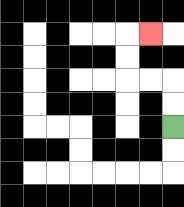{'start': '[7, 5]', 'end': '[6, 1]', 'path_directions': 'U,U,L,L,U,U,R', 'path_coordinates': '[[7, 5], [7, 4], [7, 3], [6, 3], [5, 3], [5, 2], [5, 1], [6, 1]]'}